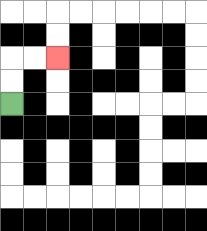{'start': '[0, 4]', 'end': '[2, 2]', 'path_directions': 'U,U,R,R', 'path_coordinates': '[[0, 4], [0, 3], [0, 2], [1, 2], [2, 2]]'}